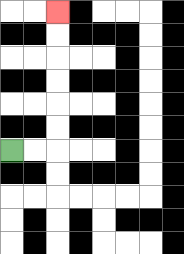{'start': '[0, 6]', 'end': '[2, 0]', 'path_directions': 'R,R,U,U,U,U,U,U', 'path_coordinates': '[[0, 6], [1, 6], [2, 6], [2, 5], [2, 4], [2, 3], [2, 2], [2, 1], [2, 0]]'}